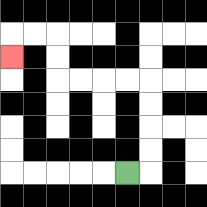{'start': '[5, 7]', 'end': '[0, 2]', 'path_directions': 'R,U,U,U,U,L,L,L,L,U,U,L,L,D', 'path_coordinates': '[[5, 7], [6, 7], [6, 6], [6, 5], [6, 4], [6, 3], [5, 3], [4, 3], [3, 3], [2, 3], [2, 2], [2, 1], [1, 1], [0, 1], [0, 2]]'}